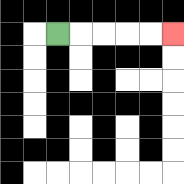{'start': '[2, 1]', 'end': '[7, 1]', 'path_directions': 'R,R,R,R,R', 'path_coordinates': '[[2, 1], [3, 1], [4, 1], [5, 1], [6, 1], [7, 1]]'}